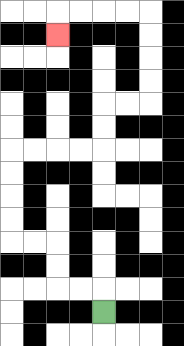{'start': '[4, 13]', 'end': '[2, 1]', 'path_directions': 'U,L,L,U,U,L,L,U,U,U,U,R,R,R,R,U,U,R,R,U,U,U,U,L,L,L,L,D', 'path_coordinates': '[[4, 13], [4, 12], [3, 12], [2, 12], [2, 11], [2, 10], [1, 10], [0, 10], [0, 9], [0, 8], [0, 7], [0, 6], [1, 6], [2, 6], [3, 6], [4, 6], [4, 5], [4, 4], [5, 4], [6, 4], [6, 3], [6, 2], [6, 1], [6, 0], [5, 0], [4, 0], [3, 0], [2, 0], [2, 1]]'}